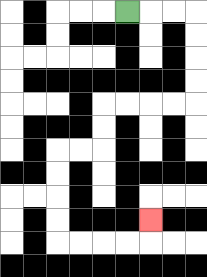{'start': '[5, 0]', 'end': '[6, 9]', 'path_directions': 'R,R,R,D,D,D,D,L,L,L,L,D,D,L,L,D,D,D,D,R,R,R,R,U', 'path_coordinates': '[[5, 0], [6, 0], [7, 0], [8, 0], [8, 1], [8, 2], [8, 3], [8, 4], [7, 4], [6, 4], [5, 4], [4, 4], [4, 5], [4, 6], [3, 6], [2, 6], [2, 7], [2, 8], [2, 9], [2, 10], [3, 10], [4, 10], [5, 10], [6, 10], [6, 9]]'}